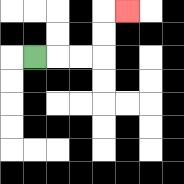{'start': '[1, 2]', 'end': '[5, 0]', 'path_directions': 'R,R,R,U,U,R', 'path_coordinates': '[[1, 2], [2, 2], [3, 2], [4, 2], [4, 1], [4, 0], [5, 0]]'}